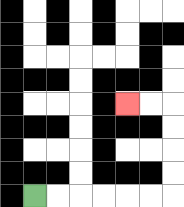{'start': '[1, 8]', 'end': '[5, 4]', 'path_directions': 'R,R,R,R,R,R,U,U,U,U,L,L', 'path_coordinates': '[[1, 8], [2, 8], [3, 8], [4, 8], [5, 8], [6, 8], [7, 8], [7, 7], [7, 6], [7, 5], [7, 4], [6, 4], [5, 4]]'}